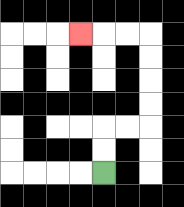{'start': '[4, 7]', 'end': '[3, 1]', 'path_directions': 'U,U,R,R,U,U,U,U,L,L,L', 'path_coordinates': '[[4, 7], [4, 6], [4, 5], [5, 5], [6, 5], [6, 4], [6, 3], [6, 2], [6, 1], [5, 1], [4, 1], [3, 1]]'}